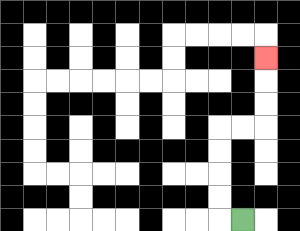{'start': '[10, 9]', 'end': '[11, 2]', 'path_directions': 'L,U,U,U,U,R,R,U,U,U', 'path_coordinates': '[[10, 9], [9, 9], [9, 8], [9, 7], [9, 6], [9, 5], [10, 5], [11, 5], [11, 4], [11, 3], [11, 2]]'}